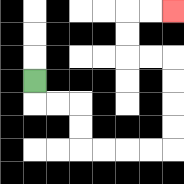{'start': '[1, 3]', 'end': '[7, 0]', 'path_directions': 'D,R,R,D,D,R,R,R,R,U,U,U,U,L,L,U,U,R,R', 'path_coordinates': '[[1, 3], [1, 4], [2, 4], [3, 4], [3, 5], [3, 6], [4, 6], [5, 6], [6, 6], [7, 6], [7, 5], [7, 4], [7, 3], [7, 2], [6, 2], [5, 2], [5, 1], [5, 0], [6, 0], [7, 0]]'}